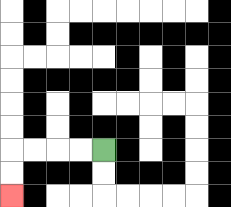{'start': '[4, 6]', 'end': '[0, 8]', 'path_directions': 'L,L,L,L,D,D', 'path_coordinates': '[[4, 6], [3, 6], [2, 6], [1, 6], [0, 6], [0, 7], [0, 8]]'}